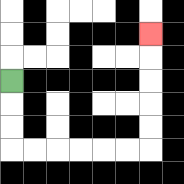{'start': '[0, 3]', 'end': '[6, 1]', 'path_directions': 'D,D,D,R,R,R,R,R,R,U,U,U,U,U', 'path_coordinates': '[[0, 3], [0, 4], [0, 5], [0, 6], [1, 6], [2, 6], [3, 6], [4, 6], [5, 6], [6, 6], [6, 5], [6, 4], [6, 3], [6, 2], [6, 1]]'}